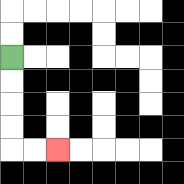{'start': '[0, 2]', 'end': '[2, 6]', 'path_directions': 'D,D,D,D,R,R', 'path_coordinates': '[[0, 2], [0, 3], [0, 4], [0, 5], [0, 6], [1, 6], [2, 6]]'}